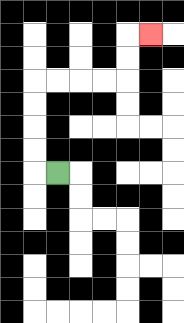{'start': '[2, 7]', 'end': '[6, 1]', 'path_directions': 'L,U,U,U,U,R,R,R,R,U,U,R', 'path_coordinates': '[[2, 7], [1, 7], [1, 6], [1, 5], [1, 4], [1, 3], [2, 3], [3, 3], [4, 3], [5, 3], [5, 2], [5, 1], [6, 1]]'}